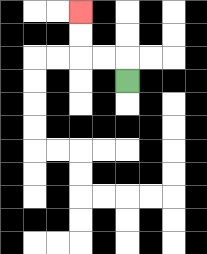{'start': '[5, 3]', 'end': '[3, 0]', 'path_directions': 'U,L,L,U,U', 'path_coordinates': '[[5, 3], [5, 2], [4, 2], [3, 2], [3, 1], [3, 0]]'}